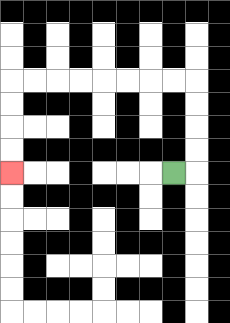{'start': '[7, 7]', 'end': '[0, 7]', 'path_directions': 'R,U,U,U,U,L,L,L,L,L,L,L,L,D,D,D,D', 'path_coordinates': '[[7, 7], [8, 7], [8, 6], [8, 5], [8, 4], [8, 3], [7, 3], [6, 3], [5, 3], [4, 3], [3, 3], [2, 3], [1, 3], [0, 3], [0, 4], [0, 5], [0, 6], [0, 7]]'}